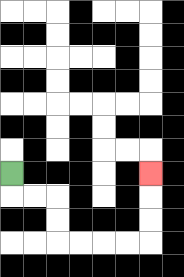{'start': '[0, 7]', 'end': '[6, 7]', 'path_directions': 'D,R,R,D,D,R,R,R,R,U,U,U', 'path_coordinates': '[[0, 7], [0, 8], [1, 8], [2, 8], [2, 9], [2, 10], [3, 10], [4, 10], [5, 10], [6, 10], [6, 9], [6, 8], [6, 7]]'}